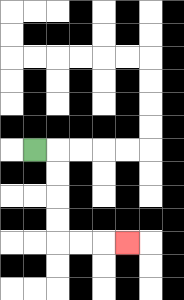{'start': '[1, 6]', 'end': '[5, 10]', 'path_directions': 'R,D,D,D,D,R,R,R', 'path_coordinates': '[[1, 6], [2, 6], [2, 7], [2, 8], [2, 9], [2, 10], [3, 10], [4, 10], [5, 10]]'}